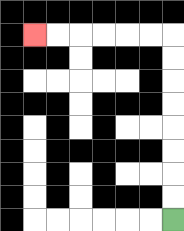{'start': '[7, 9]', 'end': '[1, 1]', 'path_directions': 'U,U,U,U,U,U,U,U,L,L,L,L,L,L', 'path_coordinates': '[[7, 9], [7, 8], [7, 7], [7, 6], [7, 5], [7, 4], [7, 3], [7, 2], [7, 1], [6, 1], [5, 1], [4, 1], [3, 1], [2, 1], [1, 1]]'}